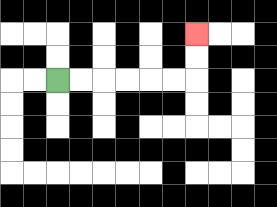{'start': '[2, 3]', 'end': '[8, 1]', 'path_directions': 'R,R,R,R,R,R,U,U', 'path_coordinates': '[[2, 3], [3, 3], [4, 3], [5, 3], [6, 3], [7, 3], [8, 3], [8, 2], [8, 1]]'}